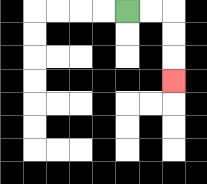{'start': '[5, 0]', 'end': '[7, 3]', 'path_directions': 'R,R,D,D,D', 'path_coordinates': '[[5, 0], [6, 0], [7, 0], [7, 1], [7, 2], [7, 3]]'}